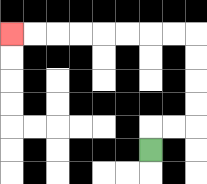{'start': '[6, 6]', 'end': '[0, 1]', 'path_directions': 'U,R,R,U,U,U,U,L,L,L,L,L,L,L,L', 'path_coordinates': '[[6, 6], [6, 5], [7, 5], [8, 5], [8, 4], [8, 3], [8, 2], [8, 1], [7, 1], [6, 1], [5, 1], [4, 1], [3, 1], [2, 1], [1, 1], [0, 1]]'}